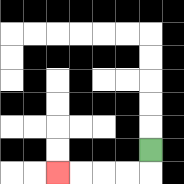{'start': '[6, 6]', 'end': '[2, 7]', 'path_directions': 'D,L,L,L,L', 'path_coordinates': '[[6, 6], [6, 7], [5, 7], [4, 7], [3, 7], [2, 7]]'}